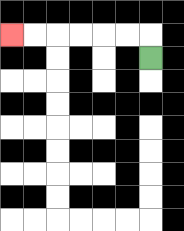{'start': '[6, 2]', 'end': '[0, 1]', 'path_directions': 'U,L,L,L,L,L,L', 'path_coordinates': '[[6, 2], [6, 1], [5, 1], [4, 1], [3, 1], [2, 1], [1, 1], [0, 1]]'}